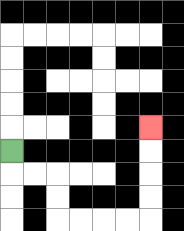{'start': '[0, 6]', 'end': '[6, 5]', 'path_directions': 'D,R,R,D,D,R,R,R,R,U,U,U,U', 'path_coordinates': '[[0, 6], [0, 7], [1, 7], [2, 7], [2, 8], [2, 9], [3, 9], [4, 9], [5, 9], [6, 9], [6, 8], [6, 7], [6, 6], [6, 5]]'}